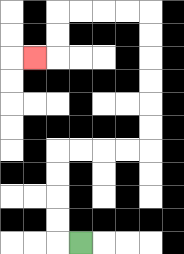{'start': '[3, 10]', 'end': '[1, 2]', 'path_directions': 'L,U,U,U,U,R,R,R,R,U,U,U,U,U,U,L,L,L,L,D,D,L', 'path_coordinates': '[[3, 10], [2, 10], [2, 9], [2, 8], [2, 7], [2, 6], [3, 6], [4, 6], [5, 6], [6, 6], [6, 5], [6, 4], [6, 3], [6, 2], [6, 1], [6, 0], [5, 0], [4, 0], [3, 0], [2, 0], [2, 1], [2, 2], [1, 2]]'}